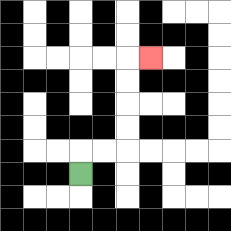{'start': '[3, 7]', 'end': '[6, 2]', 'path_directions': 'U,R,R,U,U,U,U,R', 'path_coordinates': '[[3, 7], [3, 6], [4, 6], [5, 6], [5, 5], [5, 4], [5, 3], [5, 2], [6, 2]]'}